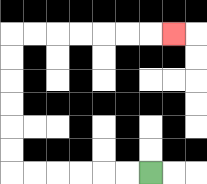{'start': '[6, 7]', 'end': '[7, 1]', 'path_directions': 'L,L,L,L,L,L,U,U,U,U,U,U,R,R,R,R,R,R,R', 'path_coordinates': '[[6, 7], [5, 7], [4, 7], [3, 7], [2, 7], [1, 7], [0, 7], [0, 6], [0, 5], [0, 4], [0, 3], [0, 2], [0, 1], [1, 1], [2, 1], [3, 1], [4, 1], [5, 1], [6, 1], [7, 1]]'}